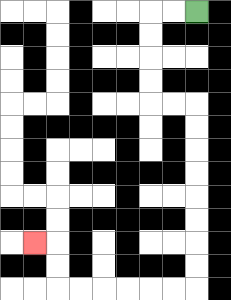{'start': '[8, 0]', 'end': '[1, 10]', 'path_directions': 'L,L,D,D,D,D,R,R,D,D,D,D,D,D,D,D,L,L,L,L,L,L,U,U,L', 'path_coordinates': '[[8, 0], [7, 0], [6, 0], [6, 1], [6, 2], [6, 3], [6, 4], [7, 4], [8, 4], [8, 5], [8, 6], [8, 7], [8, 8], [8, 9], [8, 10], [8, 11], [8, 12], [7, 12], [6, 12], [5, 12], [4, 12], [3, 12], [2, 12], [2, 11], [2, 10], [1, 10]]'}